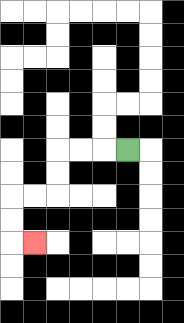{'start': '[5, 6]', 'end': '[1, 10]', 'path_directions': 'L,L,L,D,D,L,L,D,D,R', 'path_coordinates': '[[5, 6], [4, 6], [3, 6], [2, 6], [2, 7], [2, 8], [1, 8], [0, 8], [0, 9], [0, 10], [1, 10]]'}